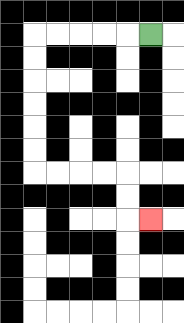{'start': '[6, 1]', 'end': '[6, 9]', 'path_directions': 'L,L,L,L,L,D,D,D,D,D,D,R,R,R,R,D,D,R', 'path_coordinates': '[[6, 1], [5, 1], [4, 1], [3, 1], [2, 1], [1, 1], [1, 2], [1, 3], [1, 4], [1, 5], [1, 6], [1, 7], [2, 7], [3, 7], [4, 7], [5, 7], [5, 8], [5, 9], [6, 9]]'}